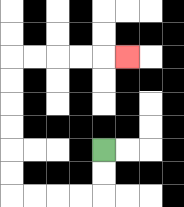{'start': '[4, 6]', 'end': '[5, 2]', 'path_directions': 'D,D,L,L,L,L,U,U,U,U,U,U,R,R,R,R,R', 'path_coordinates': '[[4, 6], [4, 7], [4, 8], [3, 8], [2, 8], [1, 8], [0, 8], [0, 7], [0, 6], [0, 5], [0, 4], [0, 3], [0, 2], [1, 2], [2, 2], [3, 2], [4, 2], [5, 2]]'}